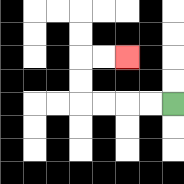{'start': '[7, 4]', 'end': '[5, 2]', 'path_directions': 'L,L,L,L,U,U,R,R', 'path_coordinates': '[[7, 4], [6, 4], [5, 4], [4, 4], [3, 4], [3, 3], [3, 2], [4, 2], [5, 2]]'}